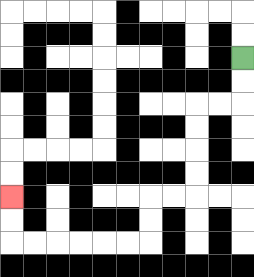{'start': '[10, 2]', 'end': '[0, 8]', 'path_directions': 'D,D,L,L,D,D,D,D,L,L,D,D,L,L,L,L,L,L,U,U', 'path_coordinates': '[[10, 2], [10, 3], [10, 4], [9, 4], [8, 4], [8, 5], [8, 6], [8, 7], [8, 8], [7, 8], [6, 8], [6, 9], [6, 10], [5, 10], [4, 10], [3, 10], [2, 10], [1, 10], [0, 10], [0, 9], [0, 8]]'}